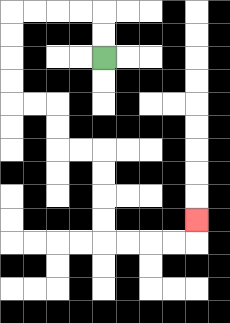{'start': '[4, 2]', 'end': '[8, 9]', 'path_directions': 'U,U,L,L,L,L,D,D,D,D,R,R,D,D,R,R,D,D,D,D,R,R,R,R,U', 'path_coordinates': '[[4, 2], [4, 1], [4, 0], [3, 0], [2, 0], [1, 0], [0, 0], [0, 1], [0, 2], [0, 3], [0, 4], [1, 4], [2, 4], [2, 5], [2, 6], [3, 6], [4, 6], [4, 7], [4, 8], [4, 9], [4, 10], [5, 10], [6, 10], [7, 10], [8, 10], [8, 9]]'}